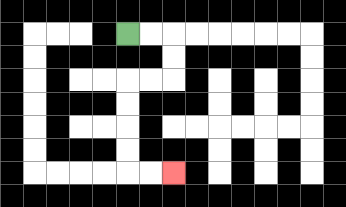{'start': '[5, 1]', 'end': '[7, 7]', 'path_directions': 'R,R,D,D,L,L,D,D,D,D,R,R', 'path_coordinates': '[[5, 1], [6, 1], [7, 1], [7, 2], [7, 3], [6, 3], [5, 3], [5, 4], [5, 5], [5, 6], [5, 7], [6, 7], [7, 7]]'}